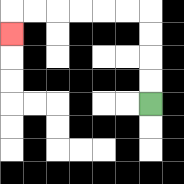{'start': '[6, 4]', 'end': '[0, 1]', 'path_directions': 'U,U,U,U,L,L,L,L,L,L,D', 'path_coordinates': '[[6, 4], [6, 3], [6, 2], [6, 1], [6, 0], [5, 0], [4, 0], [3, 0], [2, 0], [1, 0], [0, 0], [0, 1]]'}